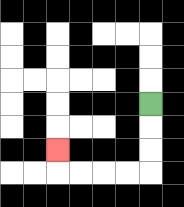{'start': '[6, 4]', 'end': '[2, 6]', 'path_directions': 'D,D,D,L,L,L,L,U', 'path_coordinates': '[[6, 4], [6, 5], [6, 6], [6, 7], [5, 7], [4, 7], [3, 7], [2, 7], [2, 6]]'}